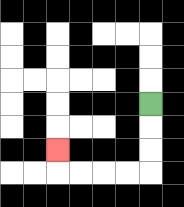{'start': '[6, 4]', 'end': '[2, 6]', 'path_directions': 'D,D,D,L,L,L,L,U', 'path_coordinates': '[[6, 4], [6, 5], [6, 6], [6, 7], [5, 7], [4, 7], [3, 7], [2, 7], [2, 6]]'}